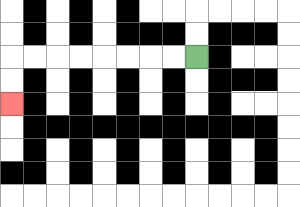{'start': '[8, 2]', 'end': '[0, 4]', 'path_directions': 'L,L,L,L,L,L,L,L,D,D', 'path_coordinates': '[[8, 2], [7, 2], [6, 2], [5, 2], [4, 2], [3, 2], [2, 2], [1, 2], [0, 2], [0, 3], [0, 4]]'}